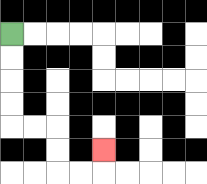{'start': '[0, 1]', 'end': '[4, 6]', 'path_directions': 'D,D,D,D,R,R,D,D,R,R,U', 'path_coordinates': '[[0, 1], [0, 2], [0, 3], [0, 4], [0, 5], [1, 5], [2, 5], [2, 6], [2, 7], [3, 7], [4, 7], [4, 6]]'}